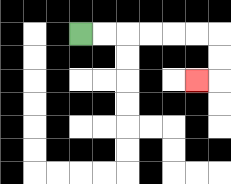{'start': '[3, 1]', 'end': '[8, 3]', 'path_directions': 'R,R,R,R,R,R,D,D,L', 'path_coordinates': '[[3, 1], [4, 1], [5, 1], [6, 1], [7, 1], [8, 1], [9, 1], [9, 2], [9, 3], [8, 3]]'}